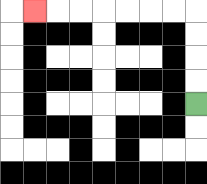{'start': '[8, 4]', 'end': '[1, 0]', 'path_directions': 'U,U,U,U,L,L,L,L,L,L,L', 'path_coordinates': '[[8, 4], [8, 3], [8, 2], [8, 1], [8, 0], [7, 0], [6, 0], [5, 0], [4, 0], [3, 0], [2, 0], [1, 0]]'}